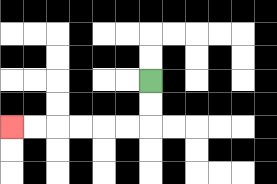{'start': '[6, 3]', 'end': '[0, 5]', 'path_directions': 'D,D,L,L,L,L,L,L', 'path_coordinates': '[[6, 3], [6, 4], [6, 5], [5, 5], [4, 5], [3, 5], [2, 5], [1, 5], [0, 5]]'}